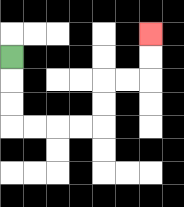{'start': '[0, 2]', 'end': '[6, 1]', 'path_directions': 'D,D,D,R,R,R,R,U,U,R,R,U,U', 'path_coordinates': '[[0, 2], [0, 3], [0, 4], [0, 5], [1, 5], [2, 5], [3, 5], [4, 5], [4, 4], [4, 3], [5, 3], [6, 3], [6, 2], [6, 1]]'}